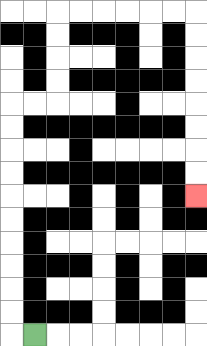{'start': '[1, 14]', 'end': '[8, 8]', 'path_directions': 'L,U,U,U,U,U,U,U,U,U,U,R,R,U,U,U,U,R,R,R,R,R,R,D,D,D,D,D,D,D,D', 'path_coordinates': '[[1, 14], [0, 14], [0, 13], [0, 12], [0, 11], [0, 10], [0, 9], [0, 8], [0, 7], [0, 6], [0, 5], [0, 4], [1, 4], [2, 4], [2, 3], [2, 2], [2, 1], [2, 0], [3, 0], [4, 0], [5, 0], [6, 0], [7, 0], [8, 0], [8, 1], [8, 2], [8, 3], [8, 4], [8, 5], [8, 6], [8, 7], [8, 8]]'}